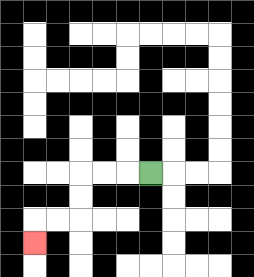{'start': '[6, 7]', 'end': '[1, 10]', 'path_directions': 'L,L,L,D,D,L,L,D', 'path_coordinates': '[[6, 7], [5, 7], [4, 7], [3, 7], [3, 8], [3, 9], [2, 9], [1, 9], [1, 10]]'}